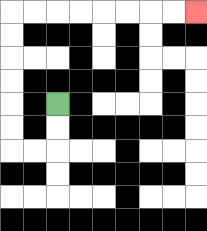{'start': '[2, 4]', 'end': '[8, 0]', 'path_directions': 'D,D,L,L,U,U,U,U,U,U,R,R,R,R,R,R,R,R', 'path_coordinates': '[[2, 4], [2, 5], [2, 6], [1, 6], [0, 6], [0, 5], [0, 4], [0, 3], [0, 2], [0, 1], [0, 0], [1, 0], [2, 0], [3, 0], [4, 0], [5, 0], [6, 0], [7, 0], [8, 0]]'}